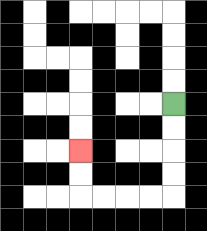{'start': '[7, 4]', 'end': '[3, 6]', 'path_directions': 'D,D,D,D,L,L,L,L,U,U', 'path_coordinates': '[[7, 4], [7, 5], [7, 6], [7, 7], [7, 8], [6, 8], [5, 8], [4, 8], [3, 8], [3, 7], [3, 6]]'}